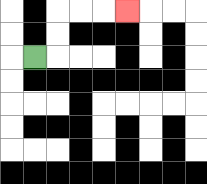{'start': '[1, 2]', 'end': '[5, 0]', 'path_directions': 'R,U,U,R,R,R', 'path_coordinates': '[[1, 2], [2, 2], [2, 1], [2, 0], [3, 0], [4, 0], [5, 0]]'}